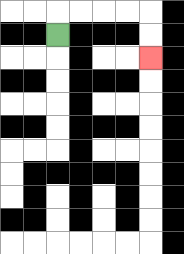{'start': '[2, 1]', 'end': '[6, 2]', 'path_directions': 'U,R,R,R,R,D,D', 'path_coordinates': '[[2, 1], [2, 0], [3, 0], [4, 0], [5, 0], [6, 0], [6, 1], [6, 2]]'}